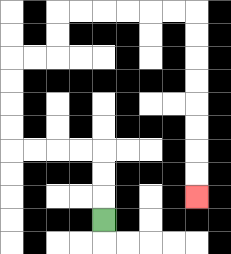{'start': '[4, 9]', 'end': '[8, 8]', 'path_directions': 'U,U,U,L,L,L,L,U,U,U,U,R,R,U,U,R,R,R,R,R,R,D,D,D,D,D,D,D,D', 'path_coordinates': '[[4, 9], [4, 8], [4, 7], [4, 6], [3, 6], [2, 6], [1, 6], [0, 6], [0, 5], [0, 4], [0, 3], [0, 2], [1, 2], [2, 2], [2, 1], [2, 0], [3, 0], [4, 0], [5, 0], [6, 0], [7, 0], [8, 0], [8, 1], [8, 2], [8, 3], [8, 4], [8, 5], [8, 6], [8, 7], [8, 8]]'}